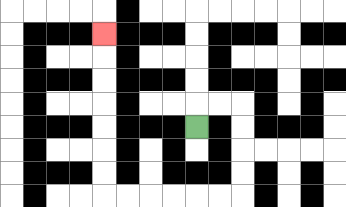{'start': '[8, 5]', 'end': '[4, 1]', 'path_directions': 'U,R,R,D,D,D,D,L,L,L,L,L,L,U,U,U,U,U,U,U', 'path_coordinates': '[[8, 5], [8, 4], [9, 4], [10, 4], [10, 5], [10, 6], [10, 7], [10, 8], [9, 8], [8, 8], [7, 8], [6, 8], [5, 8], [4, 8], [4, 7], [4, 6], [4, 5], [4, 4], [4, 3], [4, 2], [4, 1]]'}